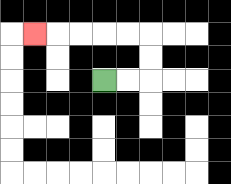{'start': '[4, 3]', 'end': '[1, 1]', 'path_directions': 'R,R,U,U,L,L,L,L,L', 'path_coordinates': '[[4, 3], [5, 3], [6, 3], [6, 2], [6, 1], [5, 1], [4, 1], [3, 1], [2, 1], [1, 1]]'}